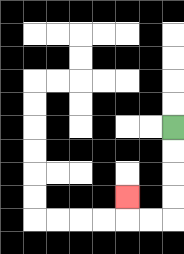{'start': '[7, 5]', 'end': '[5, 8]', 'path_directions': 'D,D,D,D,L,L,U', 'path_coordinates': '[[7, 5], [7, 6], [7, 7], [7, 8], [7, 9], [6, 9], [5, 9], [5, 8]]'}